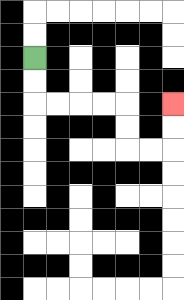{'start': '[1, 2]', 'end': '[7, 4]', 'path_directions': 'D,D,R,R,R,R,D,D,R,R,U,U', 'path_coordinates': '[[1, 2], [1, 3], [1, 4], [2, 4], [3, 4], [4, 4], [5, 4], [5, 5], [5, 6], [6, 6], [7, 6], [7, 5], [7, 4]]'}